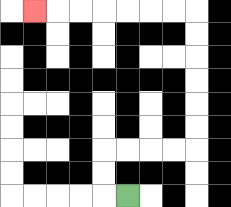{'start': '[5, 8]', 'end': '[1, 0]', 'path_directions': 'L,U,U,R,R,R,R,U,U,U,U,U,U,L,L,L,L,L,L,L', 'path_coordinates': '[[5, 8], [4, 8], [4, 7], [4, 6], [5, 6], [6, 6], [7, 6], [8, 6], [8, 5], [8, 4], [8, 3], [8, 2], [8, 1], [8, 0], [7, 0], [6, 0], [5, 0], [4, 0], [3, 0], [2, 0], [1, 0]]'}